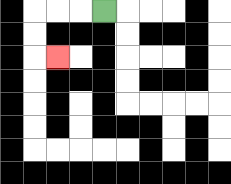{'start': '[4, 0]', 'end': '[2, 2]', 'path_directions': 'L,L,L,D,D,R', 'path_coordinates': '[[4, 0], [3, 0], [2, 0], [1, 0], [1, 1], [1, 2], [2, 2]]'}